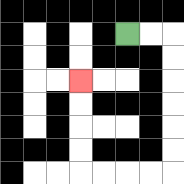{'start': '[5, 1]', 'end': '[3, 3]', 'path_directions': 'R,R,D,D,D,D,D,D,L,L,L,L,U,U,U,U', 'path_coordinates': '[[5, 1], [6, 1], [7, 1], [7, 2], [7, 3], [7, 4], [7, 5], [7, 6], [7, 7], [6, 7], [5, 7], [4, 7], [3, 7], [3, 6], [3, 5], [3, 4], [3, 3]]'}